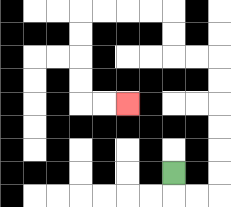{'start': '[7, 7]', 'end': '[5, 4]', 'path_directions': 'D,R,R,U,U,U,U,U,U,L,L,U,U,L,L,L,L,D,D,D,D,R,R', 'path_coordinates': '[[7, 7], [7, 8], [8, 8], [9, 8], [9, 7], [9, 6], [9, 5], [9, 4], [9, 3], [9, 2], [8, 2], [7, 2], [7, 1], [7, 0], [6, 0], [5, 0], [4, 0], [3, 0], [3, 1], [3, 2], [3, 3], [3, 4], [4, 4], [5, 4]]'}